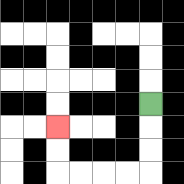{'start': '[6, 4]', 'end': '[2, 5]', 'path_directions': 'D,D,D,L,L,L,L,U,U', 'path_coordinates': '[[6, 4], [6, 5], [6, 6], [6, 7], [5, 7], [4, 7], [3, 7], [2, 7], [2, 6], [2, 5]]'}